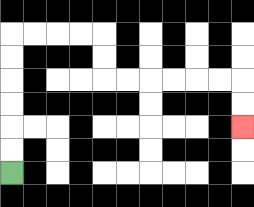{'start': '[0, 7]', 'end': '[10, 5]', 'path_directions': 'U,U,U,U,U,U,R,R,R,R,D,D,R,R,R,R,R,R,D,D', 'path_coordinates': '[[0, 7], [0, 6], [0, 5], [0, 4], [0, 3], [0, 2], [0, 1], [1, 1], [2, 1], [3, 1], [4, 1], [4, 2], [4, 3], [5, 3], [6, 3], [7, 3], [8, 3], [9, 3], [10, 3], [10, 4], [10, 5]]'}